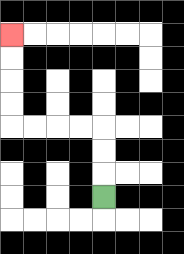{'start': '[4, 8]', 'end': '[0, 1]', 'path_directions': 'U,U,U,L,L,L,L,U,U,U,U', 'path_coordinates': '[[4, 8], [4, 7], [4, 6], [4, 5], [3, 5], [2, 5], [1, 5], [0, 5], [0, 4], [0, 3], [0, 2], [0, 1]]'}